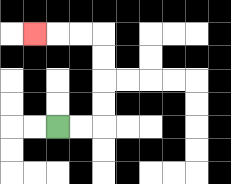{'start': '[2, 5]', 'end': '[1, 1]', 'path_directions': 'R,R,U,U,U,U,L,L,L', 'path_coordinates': '[[2, 5], [3, 5], [4, 5], [4, 4], [4, 3], [4, 2], [4, 1], [3, 1], [2, 1], [1, 1]]'}